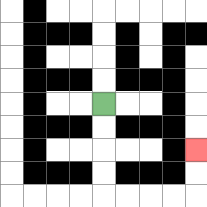{'start': '[4, 4]', 'end': '[8, 6]', 'path_directions': 'D,D,D,D,R,R,R,R,U,U', 'path_coordinates': '[[4, 4], [4, 5], [4, 6], [4, 7], [4, 8], [5, 8], [6, 8], [7, 8], [8, 8], [8, 7], [8, 6]]'}